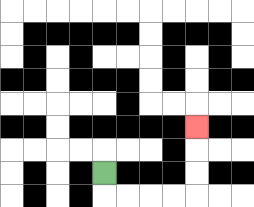{'start': '[4, 7]', 'end': '[8, 5]', 'path_directions': 'D,R,R,R,R,U,U,U', 'path_coordinates': '[[4, 7], [4, 8], [5, 8], [6, 8], [7, 8], [8, 8], [8, 7], [8, 6], [8, 5]]'}